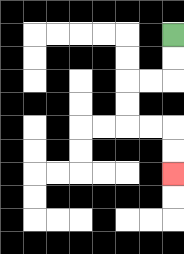{'start': '[7, 1]', 'end': '[7, 7]', 'path_directions': 'D,D,L,L,D,D,R,R,D,D', 'path_coordinates': '[[7, 1], [7, 2], [7, 3], [6, 3], [5, 3], [5, 4], [5, 5], [6, 5], [7, 5], [7, 6], [7, 7]]'}